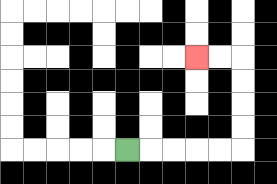{'start': '[5, 6]', 'end': '[8, 2]', 'path_directions': 'R,R,R,R,R,U,U,U,U,L,L', 'path_coordinates': '[[5, 6], [6, 6], [7, 6], [8, 6], [9, 6], [10, 6], [10, 5], [10, 4], [10, 3], [10, 2], [9, 2], [8, 2]]'}